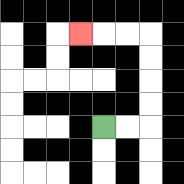{'start': '[4, 5]', 'end': '[3, 1]', 'path_directions': 'R,R,U,U,U,U,L,L,L', 'path_coordinates': '[[4, 5], [5, 5], [6, 5], [6, 4], [6, 3], [6, 2], [6, 1], [5, 1], [4, 1], [3, 1]]'}